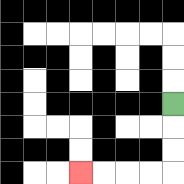{'start': '[7, 4]', 'end': '[3, 7]', 'path_directions': 'D,D,D,L,L,L,L', 'path_coordinates': '[[7, 4], [7, 5], [7, 6], [7, 7], [6, 7], [5, 7], [4, 7], [3, 7]]'}